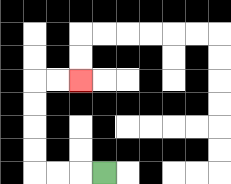{'start': '[4, 7]', 'end': '[3, 3]', 'path_directions': 'L,L,L,U,U,U,U,R,R', 'path_coordinates': '[[4, 7], [3, 7], [2, 7], [1, 7], [1, 6], [1, 5], [1, 4], [1, 3], [2, 3], [3, 3]]'}